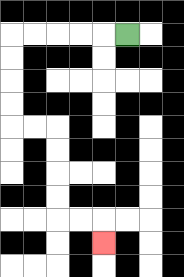{'start': '[5, 1]', 'end': '[4, 10]', 'path_directions': 'L,L,L,L,L,D,D,D,D,R,R,D,D,D,D,R,R,D', 'path_coordinates': '[[5, 1], [4, 1], [3, 1], [2, 1], [1, 1], [0, 1], [0, 2], [0, 3], [0, 4], [0, 5], [1, 5], [2, 5], [2, 6], [2, 7], [2, 8], [2, 9], [3, 9], [4, 9], [4, 10]]'}